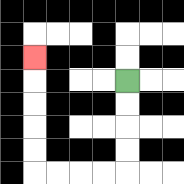{'start': '[5, 3]', 'end': '[1, 2]', 'path_directions': 'D,D,D,D,L,L,L,L,U,U,U,U,U', 'path_coordinates': '[[5, 3], [5, 4], [5, 5], [5, 6], [5, 7], [4, 7], [3, 7], [2, 7], [1, 7], [1, 6], [1, 5], [1, 4], [1, 3], [1, 2]]'}